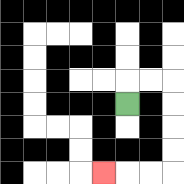{'start': '[5, 4]', 'end': '[4, 7]', 'path_directions': 'U,R,R,D,D,D,D,L,L,L', 'path_coordinates': '[[5, 4], [5, 3], [6, 3], [7, 3], [7, 4], [7, 5], [7, 6], [7, 7], [6, 7], [5, 7], [4, 7]]'}